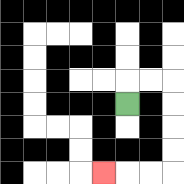{'start': '[5, 4]', 'end': '[4, 7]', 'path_directions': 'U,R,R,D,D,D,D,L,L,L', 'path_coordinates': '[[5, 4], [5, 3], [6, 3], [7, 3], [7, 4], [7, 5], [7, 6], [7, 7], [6, 7], [5, 7], [4, 7]]'}